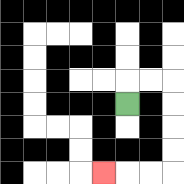{'start': '[5, 4]', 'end': '[4, 7]', 'path_directions': 'U,R,R,D,D,D,D,L,L,L', 'path_coordinates': '[[5, 4], [5, 3], [6, 3], [7, 3], [7, 4], [7, 5], [7, 6], [7, 7], [6, 7], [5, 7], [4, 7]]'}